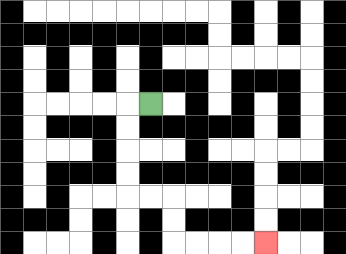{'start': '[6, 4]', 'end': '[11, 10]', 'path_directions': 'L,D,D,D,D,R,R,D,D,R,R,R,R', 'path_coordinates': '[[6, 4], [5, 4], [5, 5], [5, 6], [5, 7], [5, 8], [6, 8], [7, 8], [7, 9], [7, 10], [8, 10], [9, 10], [10, 10], [11, 10]]'}